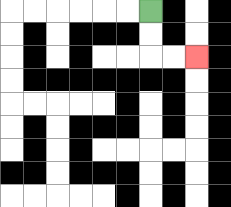{'start': '[6, 0]', 'end': '[8, 2]', 'path_directions': 'D,D,R,R', 'path_coordinates': '[[6, 0], [6, 1], [6, 2], [7, 2], [8, 2]]'}